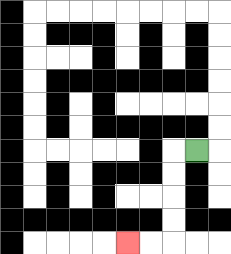{'start': '[8, 6]', 'end': '[5, 10]', 'path_directions': 'L,D,D,D,D,L,L', 'path_coordinates': '[[8, 6], [7, 6], [7, 7], [7, 8], [7, 9], [7, 10], [6, 10], [5, 10]]'}